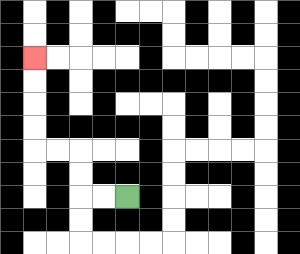{'start': '[5, 8]', 'end': '[1, 2]', 'path_directions': 'L,L,U,U,L,L,U,U,U,U', 'path_coordinates': '[[5, 8], [4, 8], [3, 8], [3, 7], [3, 6], [2, 6], [1, 6], [1, 5], [1, 4], [1, 3], [1, 2]]'}